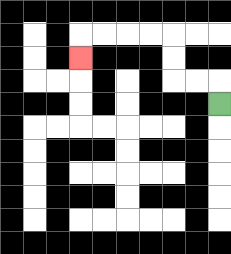{'start': '[9, 4]', 'end': '[3, 2]', 'path_directions': 'U,L,L,U,U,L,L,L,L,D', 'path_coordinates': '[[9, 4], [9, 3], [8, 3], [7, 3], [7, 2], [7, 1], [6, 1], [5, 1], [4, 1], [3, 1], [3, 2]]'}